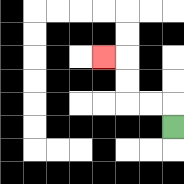{'start': '[7, 5]', 'end': '[4, 2]', 'path_directions': 'U,L,L,U,U,L', 'path_coordinates': '[[7, 5], [7, 4], [6, 4], [5, 4], [5, 3], [5, 2], [4, 2]]'}